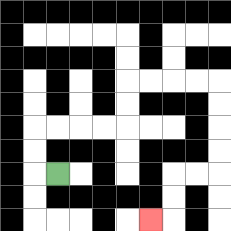{'start': '[2, 7]', 'end': '[6, 9]', 'path_directions': 'L,U,U,R,R,R,R,U,U,R,R,R,R,D,D,D,D,L,L,D,D,L', 'path_coordinates': '[[2, 7], [1, 7], [1, 6], [1, 5], [2, 5], [3, 5], [4, 5], [5, 5], [5, 4], [5, 3], [6, 3], [7, 3], [8, 3], [9, 3], [9, 4], [9, 5], [9, 6], [9, 7], [8, 7], [7, 7], [7, 8], [7, 9], [6, 9]]'}